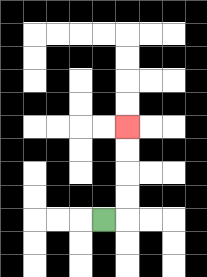{'start': '[4, 9]', 'end': '[5, 5]', 'path_directions': 'R,U,U,U,U', 'path_coordinates': '[[4, 9], [5, 9], [5, 8], [5, 7], [5, 6], [5, 5]]'}